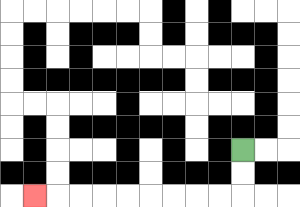{'start': '[10, 6]', 'end': '[1, 8]', 'path_directions': 'D,D,L,L,L,L,L,L,L,L,L', 'path_coordinates': '[[10, 6], [10, 7], [10, 8], [9, 8], [8, 8], [7, 8], [6, 8], [5, 8], [4, 8], [3, 8], [2, 8], [1, 8]]'}